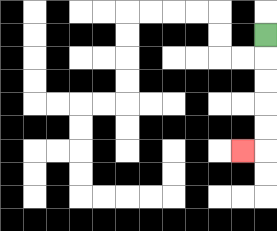{'start': '[11, 1]', 'end': '[10, 6]', 'path_directions': 'D,D,D,D,D,L', 'path_coordinates': '[[11, 1], [11, 2], [11, 3], [11, 4], [11, 5], [11, 6], [10, 6]]'}